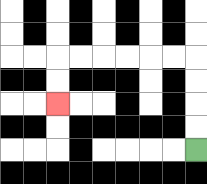{'start': '[8, 6]', 'end': '[2, 4]', 'path_directions': 'U,U,U,U,L,L,L,L,L,L,D,D', 'path_coordinates': '[[8, 6], [8, 5], [8, 4], [8, 3], [8, 2], [7, 2], [6, 2], [5, 2], [4, 2], [3, 2], [2, 2], [2, 3], [2, 4]]'}